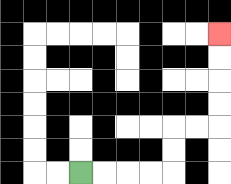{'start': '[3, 7]', 'end': '[9, 1]', 'path_directions': 'R,R,R,R,U,U,R,R,U,U,U,U', 'path_coordinates': '[[3, 7], [4, 7], [5, 7], [6, 7], [7, 7], [7, 6], [7, 5], [8, 5], [9, 5], [9, 4], [9, 3], [9, 2], [9, 1]]'}